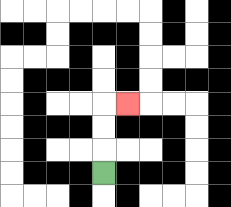{'start': '[4, 7]', 'end': '[5, 4]', 'path_directions': 'U,U,U,R', 'path_coordinates': '[[4, 7], [4, 6], [4, 5], [4, 4], [5, 4]]'}